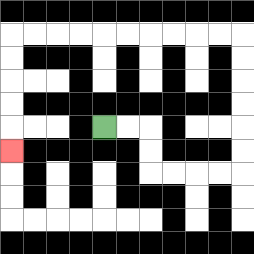{'start': '[4, 5]', 'end': '[0, 6]', 'path_directions': 'R,R,D,D,R,R,R,R,U,U,U,U,U,U,L,L,L,L,L,L,L,L,L,L,D,D,D,D,D', 'path_coordinates': '[[4, 5], [5, 5], [6, 5], [6, 6], [6, 7], [7, 7], [8, 7], [9, 7], [10, 7], [10, 6], [10, 5], [10, 4], [10, 3], [10, 2], [10, 1], [9, 1], [8, 1], [7, 1], [6, 1], [5, 1], [4, 1], [3, 1], [2, 1], [1, 1], [0, 1], [0, 2], [0, 3], [0, 4], [0, 5], [0, 6]]'}